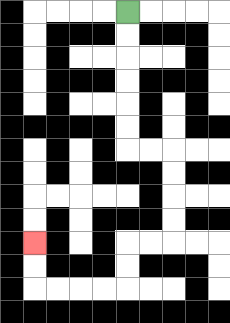{'start': '[5, 0]', 'end': '[1, 10]', 'path_directions': 'D,D,D,D,D,D,R,R,D,D,D,D,L,L,D,D,L,L,L,L,U,U', 'path_coordinates': '[[5, 0], [5, 1], [5, 2], [5, 3], [5, 4], [5, 5], [5, 6], [6, 6], [7, 6], [7, 7], [7, 8], [7, 9], [7, 10], [6, 10], [5, 10], [5, 11], [5, 12], [4, 12], [3, 12], [2, 12], [1, 12], [1, 11], [1, 10]]'}